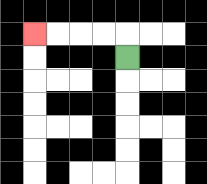{'start': '[5, 2]', 'end': '[1, 1]', 'path_directions': 'U,L,L,L,L', 'path_coordinates': '[[5, 2], [5, 1], [4, 1], [3, 1], [2, 1], [1, 1]]'}